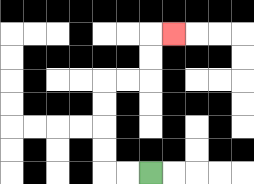{'start': '[6, 7]', 'end': '[7, 1]', 'path_directions': 'L,L,U,U,U,U,R,R,U,U,R', 'path_coordinates': '[[6, 7], [5, 7], [4, 7], [4, 6], [4, 5], [4, 4], [4, 3], [5, 3], [6, 3], [6, 2], [6, 1], [7, 1]]'}